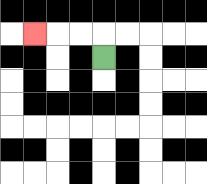{'start': '[4, 2]', 'end': '[1, 1]', 'path_directions': 'U,L,L,L', 'path_coordinates': '[[4, 2], [4, 1], [3, 1], [2, 1], [1, 1]]'}